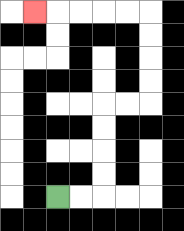{'start': '[2, 8]', 'end': '[1, 0]', 'path_directions': 'R,R,U,U,U,U,R,R,U,U,U,U,L,L,L,L,L', 'path_coordinates': '[[2, 8], [3, 8], [4, 8], [4, 7], [4, 6], [4, 5], [4, 4], [5, 4], [6, 4], [6, 3], [6, 2], [6, 1], [6, 0], [5, 0], [4, 0], [3, 0], [2, 0], [1, 0]]'}